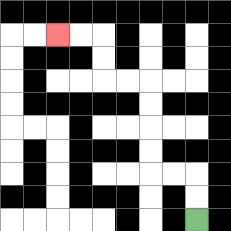{'start': '[8, 9]', 'end': '[2, 1]', 'path_directions': 'U,U,L,L,U,U,U,U,L,L,U,U,L,L', 'path_coordinates': '[[8, 9], [8, 8], [8, 7], [7, 7], [6, 7], [6, 6], [6, 5], [6, 4], [6, 3], [5, 3], [4, 3], [4, 2], [4, 1], [3, 1], [2, 1]]'}